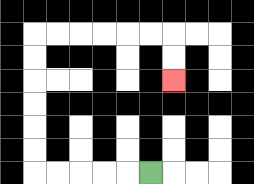{'start': '[6, 7]', 'end': '[7, 3]', 'path_directions': 'L,L,L,L,L,U,U,U,U,U,U,R,R,R,R,R,R,D,D', 'path_coordinates': '[[6, 7], [5, 7], [4, 7], [3, 7], [2, 7], [1, 7], [1, 6], [1, 5], [1, 4], [1, 3], [1, 2], [1, 1], [2, 1], [3, 1], [4, 1], [5, 1], [6, 1], [7, 1], [7, 2], [7, 3]]'}